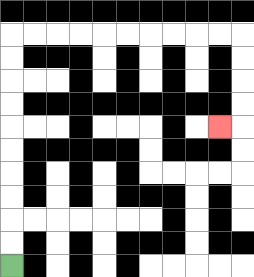{'start': '[0, 11]', 'end': '[9, 5]', 'path_directions': 'U,U,U,U,U,U,U,U,U,U,R,R,R,R,R,R,R,R,R,R,D,D,D,D,L', 'path_coordinates': '[[0, 11], [0, 10], [0, 9], [0, 8], [0, 7], [0, 6], [0, 5], [0, 4], [0, 3], [0, 2], [0, 1], [1, 1], [2, 1], [3, 1], [4, 1], [5, 1], [6, 1], [7, 1], [8, 1], [9, 1], [10, 1], [10, 2], [10, 3], [10, 4], [10, 5], [9, 5]]'}